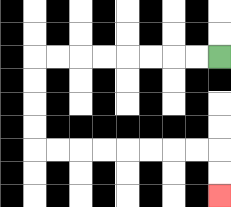{'start': '[9, 2]', 'end': '[9, 8]', 'path_directions': 'L,L,L,L,L,L,L,L,D,D,D,D,R,R,R,R,R,R,R,R,D,D', 'path_coordinates': '[[9, 2], [8, 2], [7, 2], [6, 2], [5, 2], [4, 2], [3, 2], [2, 2], [1, 2], [1, 3], [1, 4], [1, 5], [1, 6], [2, 6], [3, 6], [4, 6], [5, 6], [6, 6], [7, 6], [8, 6], [9, 6], [9, 7], [9, 8]]'}